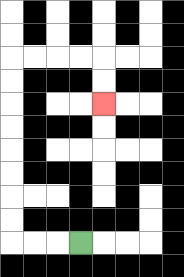{'start': '[3, 10]', 'end': '[4, 4]', 'path_directions': 'L,L,L,U,U,U,U,U,U,U,U,R,R,R,R,D,D', 'path_coordinates': '[[3, 10], [2, 10], [1, 10], [0, 10], [0, 9], [0, 8], [0, 7], [0, 6], [0, 5], [0, 4], [0, 3], [0, 2], [1, 2], [2, 2], [3, 2], [4, 2], [4, 3], [4, 4]]'}